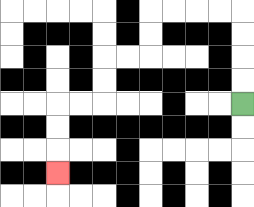{'start': '[10, 4]', 'end': '[2, 7]', 'path_directions': 'U,U,U,U,L,L,L,L,D,D,L,L,D,D,L,L,D,D,D', 'path_coordinates': '[[10, 4], [10, 3], [10, 2], [10, 1], [10, 0], [9, 0], [8, 0], [7, 0], [6, 0], [6, 1], [6, 2], [5, 2], [4, 2], [4, 3], [4, 4], [3, 4], [2, 4], [2, 5], [2, 6], [2, 7]]'}